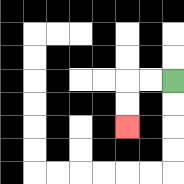{'start': '[7, 3]', 'end': '[5, 5]', 'path_directions': 'L,L,D,D', 'path_coordinates': '[[7, 3], [6, 3], [5, 3], [5, 4], [5, 5]]'}